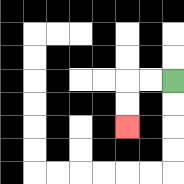{'start': '[7, 3]', 'end': '[5, 5]', 'path_directions': 'L,L,D,D', 'path_coordinates': '[[7, 3], [6, 3], [5, 3], [5, 4], [5, 5]]'}